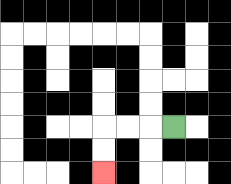{'start': '[7, 5]', 'end': '[4, 7]', 'path_directions': 'L,L,L,D,D', 'path_coordinates': '[[7, 5], [6, 5], [5, 5], [4, 5], [4, 6], [4, 7]]'}